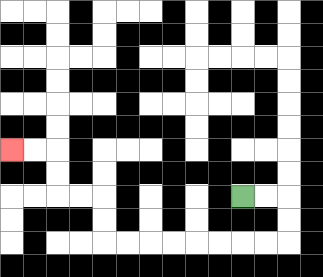{'start': '[10, 8]', 'end': '[0, 6]', 'path_directions': 'R,R,D,D,L,L,L,L,L,L,L,L,U,U,L,L,U,U,L,L', 'path_coordinates': '[[10, 8], [11, 8], [12, 8], [12, 9], [12, 10], [11, 10], [10, 10], [9, 10], [8, 10], [7, 10], [6, 10], [5, 10], [4, 10], [4, 9], [4, 8], [3, 8], [2, 8], [2, 7], [2, 6], [1, 6], [0, 6]]'}